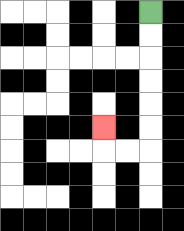{'start': '[6, 0]', 'end': '[4, 5]', 'path_directions': 'D,D,D,D,D,D,L,L,U', 'path_coordinates': '[[6, 0], [6, 1], [6, 2], [6, 3], [6, 4], [6, 5], [6, 6], [5, 6], [4, 6], [4, 5]]'}